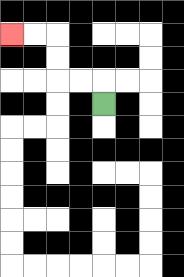{'start': '[4, 4]', 'end': '[0, 1]', 'path_directions': 'U,L,L,U,U,L,L', 'path_coordinates': '[[4, 4], [4, 3], [3, 3], [2, 3], [2, 2], [2, 1], [1, 1], [0, 1]]'}